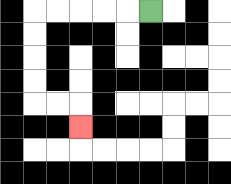{'start': '[6, 0]', 'end': '[3, 5]', 'path_directions': 'L,L,L,L,L,D,D,D,D,R,R,D', 'path_coordinates': '[[6, 0], [5, 0], [4, 0], [3, 0], [2, 0], [1, 0], [1, 1], [1, 2], [1, 3], [1, 4], [2, 4], [3, 4], [3, 5]]'}